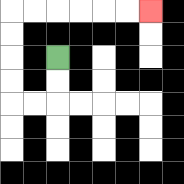{'start': '[2, 2]', 'end': '[6, 0]', 'path_directions': 'D,D,L,L,U,U,U,U,R,R,R,R,R,R', 'path_coordinates': '[[2, 2], [2, 3], [2, 4], [1, 4], [0, 4], [0, 3], [0, 2], [0, 1], [0, 0], [1, 0], [2, 0], [3, 0], [4, 0], [5, 0], [6, 0]]'}